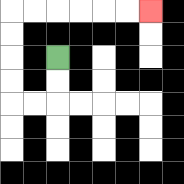{'start': '[2, 2]', 'end': '[6, 0]', 'path_directions': 'D,D,L,L,U,U,U,U,R,R,R,R,R,R', 'path_coordinates': '[[2, 2], [2, 3], [2, 4], [1, 4], [0, 4], [0, 3], [0, 2], [0, 1], [0, 0], [1, 0], [2, 0], [3, 0], [4, 0], [5, 0], [6, 0]]'}